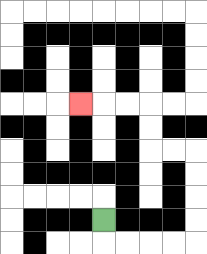{'start': '[4, 9]', 'end': '[3, 4]', 'path_directions': 'D,R,R,R,R,U,U,U,U,L,L,U,U,L,L,L', 'path_coordinates': '[[4, 9], [4, 10], [5, 10], [6, 10], [7, 10], [8, 10], [8, 9], [8, 8], [8, 7], [8, 6], [7, 6], [6, 6], [6, 5], [6, 4], [5, 4], [4, 4], [3, 4]]'}